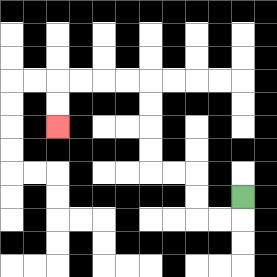{'start': '[10, 8]', 'end': '[2, 5]', 'path_directions': 'D,L,L,U,U,L,L,U,U,U,U,L,L,L,L,D,D', 'path_coordinates': '[[10, 8], [10, 9], [9, 9], [8, 9], [8, 8], [8, 7], [7, 7], [6, 7], [6, 6], [6, 5], [6, 4], [6, 3], [5, 3], [4, 3], [3, 3], [2, 3], [2, 4], [2, 5]]'}